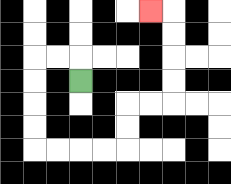{'start': '[3, 3]', 'end': '[6, 0]', 'path_directions': 'U,L,L,D,D,D,D,R,R,R,R,U,U,R,R,U,U,U,U,L', 'path_coordinates': '[[3, 3], [3, 2], [2, 2], [1, 2], [1, 3], [1, 4], [1, 5], [1, 6], [2, 6], [3, 6], [4, 6], [5, 6], [5, 5], [5, 4], [6, 4], [7, 4], [7, 3], [7, 2], [7, 1], [7, 0], [6, 0]]'}